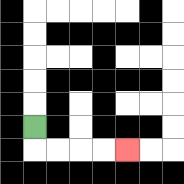{'start': '[1, 5]', 'end': '[5, 6]', 'path_directions': 'D,R,R,R,R', 'path_coordinates': '[[1, 5], [1, 6], [2, 6], [3, 6], [4, 6], [5, 6]]'}